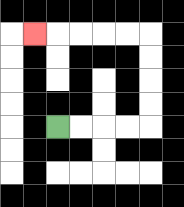{'start': '[2, 5]', 'end': '[1, 1]', 'path_directions': 'R,R,R,R,U,U,U,U,L,L,L,L,L', 'path_coordinates': '[[2, 5], [3, 5], [4, 5], [5, 5], [6, 5], [6, 4], [6, 3], [6, 2], [6, 1], [5, 1], [4, 1], [3, 1], [2, 1], [1, 1]]'}